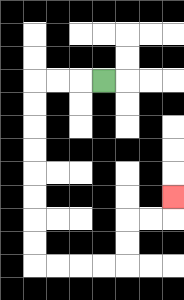{'start': '[4, 3]', 'end': '[7, 8]', 'path_directions': 'L,L,L,D,D,D,D,D,D,D,D,R,R,R,R,U,U,R,R,U', 'path_coordinates': '[[4, 3], [3, 3], [2, 3], [1, 3], [1, 4], [1, 5], [1, 6], [1, 7], [1, 8], [1, 9], [1, 10], [1, 11], [2, 11], [3, 11], [4, 11], [5, 11], [5, 10], [5, 9], [6, 9], [7, 9], [7, 8]]'}